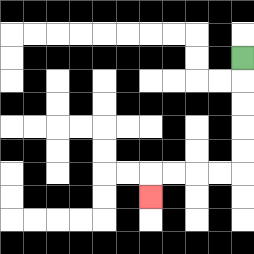{'start': '[10, 2]', 'end': '[6, 8]', 'path_directions': 'D,D,D,D,D,L,L,L,L,D', 'path_coordinates': '[[10, 2], [10, 3], [10, 4], [10, 5], [10, 6], [10, 7], [9, 7], [8, 7], [7, 7], [6, 7], [6, 8]]'}